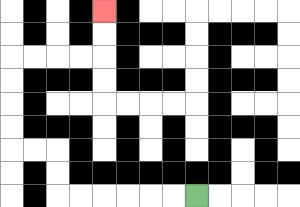{'start': '[8, 8]', 'end': '[4, 0]', 'path_directions': 'L,L,L,L,L,L,U,U,L,L,U,U,U,U,R,R,R,R,U,U', 'path_coordinates': '[[8, 8], [7, 8], [6, 8], [5, 8], [4, 8], [3, 8], [2, 8], [2, 7], [2, 6], [1, 6], [0, 6], [0, 5], [0, 4], [0, 3], [0, 2], [1, 2], [2, 2], [3, 2], [4, 2], [4, 1], [4, 0]]'}